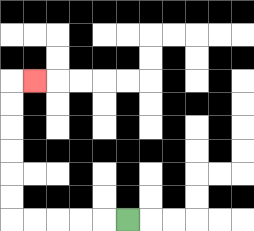{'start': '[5, 9]', 'end': '[1, 3]', 'path_directions': 'L,L,L,L,L,U,U,U,U,U,U,R', 'path_coordinates': '[[5, 9], [4, 9], [3, 9], [2, 9], [1, 9], [0, 9], [0, 8], [0, 7], [0, 6], [0, 5], [0, 4], [0, 3], [1, 3]]'}